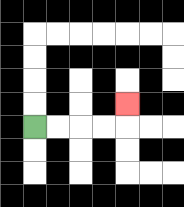{'start': '[1, 5]', 'end': '[5, 4]', 'path_directions': 'R,R,R,R,U', 'path_coordinates': '[[1, 5], [2, 5], [3, 5], [4, 5], [5, 5], [5, 4]]'}